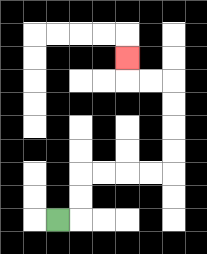{'start': '[2, 9]', 'end': '[5, 2]', 'path_directions': 'R,U,U,R,R,R,R,U,U,U,U,L,L,U', 'path_coordinates': '[[2, 9], [3, 9], [3, 8], [3, 7], [4, 7], [5, 7], [6, 7], [7, 7], [7, 6], [7, 5], [7, 4], [7, 3], [6, 3], [5, 3], [5, 2]]'}